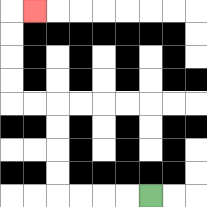{'start': '[6, 8]', 'end': '[1, 0]', 'path_directions': 'L,L,L,L,U,U,U,U,L,L,U,U,U,U,R', 'path_coordinates': '[[6, 8], [5, 8], [4, 8], [3, 8], [2, 8], [2, 7], [2, 6], [2, 5], [2, 4], [1, 4], [0, 4], [0, 3], [0, 2], [0, 1], [0, 0], [1, 0]]'}